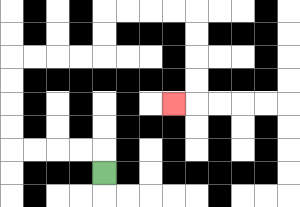{'start': '[4, 7]', 'end': '[7, 4]', 'path_directions': 'U,L,L,L,L,U,U,U,U,R,R,R,R,U,U,R,R,R,R,D,D,D,D,L', 'path_coordinates': '[[4, 7], [4, 6], [3, 6], [2, 6], [1, 6], [0, 6], [0, 5], [0, 4], [0, 3], [0, 2], [1, 2], [2, 2], [3, 2], [4, 2], [4, 1], [4, 0], [5, 0], [6, 0], [7, 0], [8, 0], [8, 1], [8, 2], [8, 3], [8, 4], [7, 4]]'}